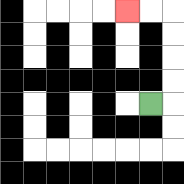{'start': '[6, 4]', 'end': '[5, 0]', 'path_directions': 'R,U,U,U,U,L,L', 'path_coordinates': '[[6, 4], [7, 4], [7, 3], [7, 2], [7, 1], [7, 0], [6, 0], [5, 0]]'}